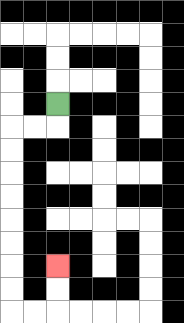{'start': '[2, 4]', 'end': '[2, 11]', 'path_directions': 'D,L,L,D,D,D,D,D,D,D,D,R,R,U,U', 'path_coordinates': '[[2, 4], [2, 5], [1, 5], [0, 5], [0, 6], [0, 7], [0, 8], [0, 9], [0, 10], [0, 11], [0, 12], [0, 13], [1, 13], [2, 13], [2, 12], [2, 11]]'}